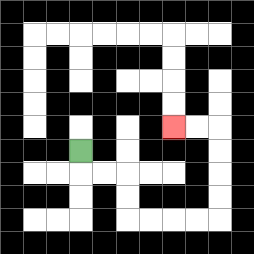{'start': '[3, 6]', 'end': '[7, 5]', 'path_directions': 'D,R,R,D,D,R,R,R,R,U,U,U,U,L,L', 'path_coordinates': '[[3, 6], [3, 7], [4, 7], [5, 7], [5, 8], [5, 9], [6, 9], [7, 9], [8, 9], [9, 9], [9, 8], [9, 7], [9, 6], [9, 5], [8, 5], [7, 5]]'}